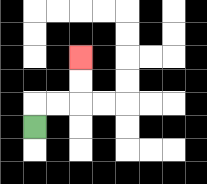{'start': '[1, 5]', 'end': '[3, 2]', 'path_directions': 'U,R,R,U,U', 'path_coordinates': '[[1, 5], [1, 4], [2, 4], [3, 4], [3, 3], [3, 2]]'}